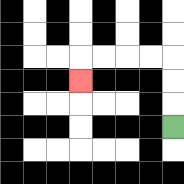{'start': '[7, 5]', 'end': '[3, 3]', 'path_directions': 'U,U,U,L,L,L,L,D', 'path_coordinates': '[[7, 5], [7, 4], [7, 3], [7, 2], [6, 2], [5, 2], [4, 2], [3, 2], [3, 3]]'}